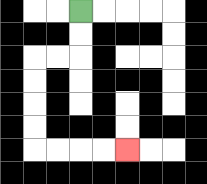{'start': '[3, 0]', 'end': '[5, 6]', 'path_directions': 'D,D,L,L,D,D,D,D,R,R,R,R', 'path_coordinates': '[[3, 0], [3, 1], [3, 2], [2, 2], [1, 2], [1, 3], [1, 4], [1, 5], [1, 6], [2, 6], [3, 6], [4, 6], [5, 6]]'}